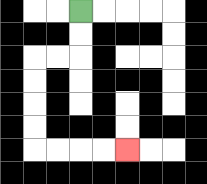{'start': '[3, 0]', 'end': '[5, 6]', 'path_directions': 'D,D,L,L,D,D,D,D,R,R,R,R', 'path_coordinates': '[[3, 0], [3, 1], [3, 2], [2, 2], [1, 2], [1, 3], [1, 4], [1, 5], [1, 6], [2, 6], [3, 6], [4, 6], [5, 6]]'}